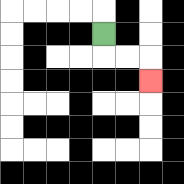{'start': '[4, 1]', 'end': '[6, 3]', 'path_directions': 'D,R,R,D', 'path_coordinates': '[[4, 1], [4, 2], [5, 2], [6, 2], [6, 3]]'}